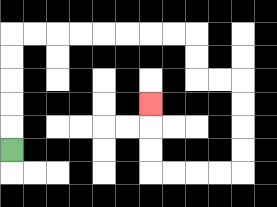{'start': '[0, 6]', 'end': '[6, 4]', 'path_directions': 'U,U,U,U,U,R,R,R,R,R,R,R,R,D,D,R,R,D,D,D,D,L,L,L,L,U,U,U', 'path_coordinates': '[[0, 6], [0, 5], [0, 4], [0, 3], [0, 2], [0, 1], [1, 1], [2, 1], [3, 1], [4, 1], [5, 1], [6, 1], [7, 1], [8, 1], [8, 2], [8, 3], [9, 3], [10, 3], [10, 4], [10, 5], [10, 6], [10, 7], [9, 7], [8, 7], [7, 7], [6, 7], [6, 6], [6, 5], [6, 4]]'}